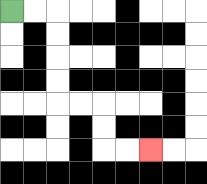{'start': '[0, 0]', 'end': '[6, 6]', 'path_directions': 'R,R,D,D,D,D,R,R,D,D,R,R', 'path_coordinates': '[[0, 0], [1, 0], [2, 0], [2, 1], [2, 2], [2, 3], [2, 4], [3, 4], [4, 4], [4, 5], [4, 6], [5, 6], [6, 6]]'}